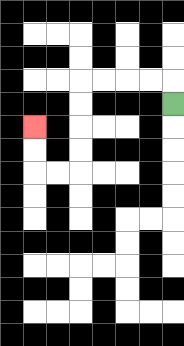{'start': '[7, 4]', 'end': '[1, 5]', 'path_directions': 'U,L,L,L,L,D,D,D,D,L,L,U,U', 'path_coordinates': '[[7, 4], [7, 3], [6, 3], [5, 3], [4, 3], [3, 3], [3, 4], [3, 5], [3, 6], [3, 7], [2, 7], [1, 7], [1, 6], [1, 5]]'}